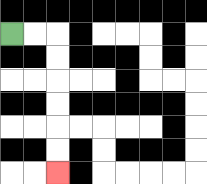{'start': '[0, 1]', 'end': '[2, 7]', 'path_directions': 'R,R,D,D,D,D,D,D', 'path_coordinates': '[[0, 1], [1, 1], [2, 1], [2, 2], [2, 3], [2, 4], [2, 5], [2, 6], [2, 7]]'}